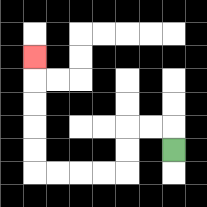{'start': '[7, 6]', 'end': '[1, 2]', 'path_directions': 'U,L,L,D,D,L,L,L,L,U,U,U,U,U', 'path_coordinates': '[[7, 6], [7, 5], [6, 5], [5, 5], [5, 6], [5, 7], [4, 7], [3, 7], [2, 7], [1, 7], [1, 6], [1, 5], [1, 4], [1, 3], [1, 2]]'}